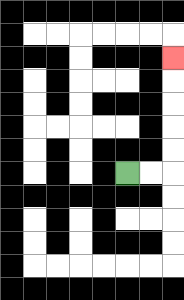{'start': '[5, 7]', 'end': '[7, 2]', 'path_directions': 'R,R,U,U,U,U,U', 'path_coordinates': '[[5, 7], [6, 7], [7, 7], [7, 6], [7, 5], [7, 4], [7, 3], [7, 2]]'}